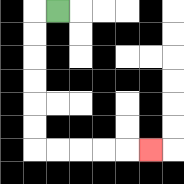{'start': '[2, 0]', 'end': '[6, 6]', 'path_directions': 'L,D,D,D,D,D,D,R,R,R,R,R', 'path_coordinates': '[[2, 0], [1, 0], [1, 1], [1, 2], [1, 3], [1, 4], [1, 5], [1, 6], [2, 6], [3, 6], [4, 6], [5, 6], [6, 6]]'}